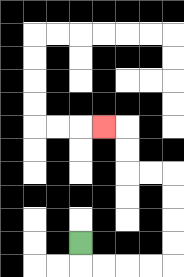{'start': '[3, 10]', 'end': '[4, 5]', 'path_directions': 'D,R,R,R,R,U,U,U,U,L,L,U,U,L', 'path_coordinates': '[[3, 10], [3, 11], [4, 11], [5, 11], [6, 11], [7, 11], [7, 10], [7, 9], [7, 8], [7, 7], [6, 7], [5, 7], [5, 6], [5, 5], [4, 5]]'}